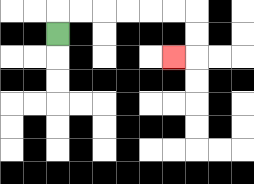{'start': '[2, 1]', 'end': '[7, 2]', 'path_directions': 'U,R,R,R,R,R,R,D,D,L', 'path_coordinates': '[[2, 1], [2, 0], [3, 0], [4, 0], [5, 0], [6, 0], [7, 0], [8, 0], [8, 1], [8, 2], [7, 2]]'}